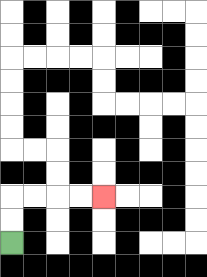{'start': '[0, 10]', 'end': '[4, 8]', 'path_directions': 'U,U,R,R,R,R', 'path_coordinates': '[[0, 10], [0, 9], [0, 8], [1, 8], [2, 8], [3, 8], [4, 8]]'}